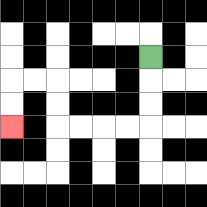{'start': '[6, 2]', 'end': '[0, 5]', 'path_directions': 'D,D,D,L,L,L,L,U,U,L,L,D,D', 'path_coordinates': '[[6, 2], [6, 3], [6, 4], [6, 5], [5, 5], [4, 5], [3, 5], [2, 5], [2, 4], [2, 3], [1, 3], [0, 3], [0, 4], [0, 5]]'}